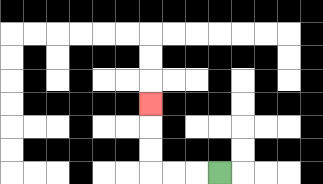{'start': '[9, 7]', 'end': '[6, 4]', 'path_directions': 'L,L,L,U,U,U', 'path_coordinates': '[[9, 7], [8, 7], [7, 7], [6, 7], [6, 6], [6, 5], [6, 4]]'}